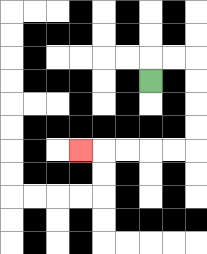{'start': '[6, 3]', 'end': '[3, 6]', 'path_directions': 'U,R,R,D,D,D,D,L,L,L,L,L', 'path_coordinates': '[[6, 3], [6, 2], [7, 2], [8, 2], [8, 3], [8, 4], [8, 5], [8, 6], [7, 6], [6, 6], [5, 6], [4, 6], [3, 6]]'}